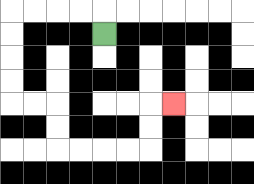{'start': '[4, 1]', 'end': '[7, 4]', 'path_directions': 'U,L,L,L,L,D,D,D,D,R,R,D,D,R,R,R,R,U,U,R', 'path_coordinates': '[[4, 1], [4, 0], [3, 0], [2, 0], [1, 0], [0, 0], [0, 1], [0, 2], [0, 3], [0, 4], [1, 4], [2, 4], [2, 5], [2, 6], [3, 6], [4, 6], [5, 6], [6, 6], [6, 5], [6, 4], [7, 4]]'}